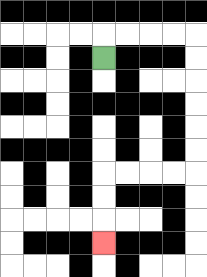{'start': '[4, 2]', 'end': '[4, 10]', 'path_directions': 'U,R,R,R,R,D,D,D,D,D,D,L,L,L,L,D,D,D', 'path_coordinates': '[[4, 2], [4, 1], [5, 1], [6, 1], [7, 1], [8, 1], [8, 2], [8, 3], [8, 4], [8, 5], [8, 6], [8, 7], [7, 7], [6, 7], [5, 7], [4, 7], [4, 8], [4, 9], [4, 10]]'}